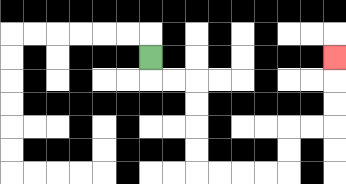{'start': '[6, 2]', 'end': '[14, 2]', 'path_directions': 'D,R,R,D,D,D,D,R,R,R,R,U,U,R,R,U,U,U', 'path_coordinates': '[[6, 2], [6, 3], [7, 3], [8, 3], [8, 4], [8, 5], [8, 6], [8, 7], [9, 7], [10, 7], [11, 7], [12, 7], [12, 6], [12, 5], [13, 5], [14, 5], [14, 4], [14, 3], [14, 2]]'}